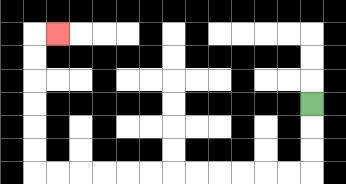{'start': '[13, 4]', 'end': '[2, 1]', 'path_directions': 'D,D,D,L,L,L,L,L,L,L,L,L,L,L,L,U,U,U,U,U,U,R', 'path_coordinates': '[[13, 4], [13, 5], [13, 6], [13, 7], [12, 7], [11, 7], [10, 7], [9, 7], [8, 7], [7, 7], [6, 7], [5, 7], [4, 7], [3, 7], [2, 7], [1, 7], [1, 6], [1, 5], [1, 4], [1, 3], [1, 2], [1, 1], [2, 1]]'}